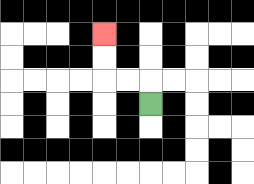{'start': '[6, 4]', 'end': '[4, 1]', 'path_directions': 'U,L,L,U,U', 'path_coordinates': '[[6, 4], [6, 3], [5, 3], [4, 3], [4, 2], [4, 1]]'}